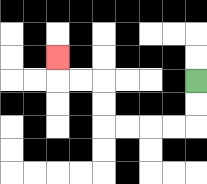{'start': '[8, 3]', 'end': '[2, 2]', 'path_directions': 'D,D,L,L,L,L,U,U,L,L,U', 'path_coordinates': '[[8, 3], [8, 4], [8, 5], [7, 5], [6, 5], [5, 5], [4, 5], [4, 4], [4, 3], [3, 3], [2, 3], [2, 2]]'}